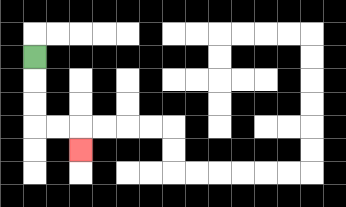{'start': '[1, 2]', 'end': '[3, 6]', 'path_directions': 'D,D,D,R,R,D', 'path_coordinates': '[[1, 2], [1, 3], [1, 4], [1, 5], [2, 5], [3, 5], [3, 6]]'}